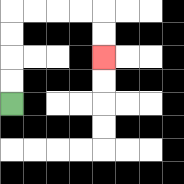{'start': '[0, 4]', 'end': '[4, 2]', 'path_directions': 'U,U,U,U,R,R,R,R,D,D', 'path_coordinates': '[[0, 4], [0, 3], [0, 2], [0, 1], [0, 0], [1, 0], [2, 0], [3, 0], [4, 0], [4, 1], [4, 2]]'}